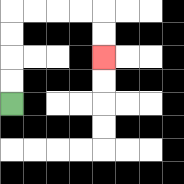{'start': '[0, 4]', 'end': '[4, 2]', 'path_directions': 'U,U,U,U,R,R,R,R,D,D', 'path_coordinates': '[[0, 4], [0, 3], [0, 2], [0, 1], [0, 0], [1, 0], [2, 0], [3, 0], [4, 0], [4, 1], [4, 2]]'}